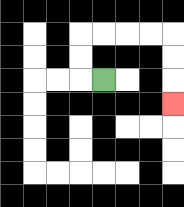{'start': '[4, 3]', 'end': '[7, 4]', 'path_directions': 'L,U,U,R,R,R,R,D,D,D', 'path_coordinates': '[[4, 3], [3, 3], [3, 2], [3, 1], [4, 1], [5, 1], [6, 1], [7, 1], [7, 2], [7, 3], [7, 4]]'}